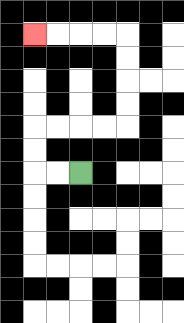{'start': '[3, 7]', 'end': '[1, 1]', 'path_directions': 'L,L,U,U,R,R,R,R,U,U,U,U,L,L,L,L', 'path_coordinates': '[[3, 7], [2, 7], [1, 7], [1, 6], [1, 5], [2, 5], [3, 5], [4, 5], [5, 5], [5, 4], [5, 3], [5, 2], [5, 1], [4, 1], [3, 1], [2, 1], [1, 1]]'}